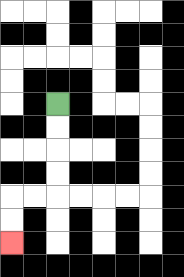{'start': '[2, 4]', 'end': '[0, 10]', 'path_directions': 'D,D,D,D,L,L,D,D', 'path_coordinates': '[[2, 4], [2, 5], [2, 6], [2, 7], [2, 8], [1, 8], [0, 8], [0, 9], [0, 10]]'}